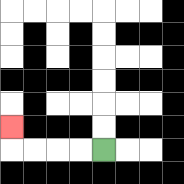{'start': '[4, 6]', 'end': '[0, 5]', 'path_directions': 'L,L,L,L,U', 'path_coordinates': '[[4, 6], [3, 6], [2, 6], [1, 6], [0, 6], [0, 5]]'}